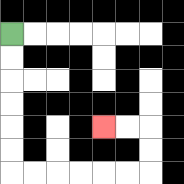{'start': '[0, 1]', 'end': '[4, 5]', 'path_directions': 'D,D,D,D,D,D,R,R,R,R,R,R,U,U,L,L', 'path_coordinates': '[[0, 1], [0, 2], [0, 3], [0, 4], [0, 5], [0, 6], [0, 7], [1, 7], [2, 7], [3, 7], [4, 7], [5, 7], [6, 7], [6, 6], [6, 5], [5, 5], [4, 5]]'}